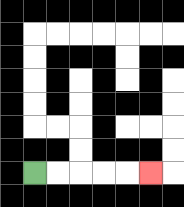{'start': '[1, 7]', 'end': '[6, 7]', 'path_directions': 'R,R,R,R,R', 'path_coordinates': '[[1, 7], [2, 7], [3, 7], [4, 7], [5, 7], [6, 7]]'}